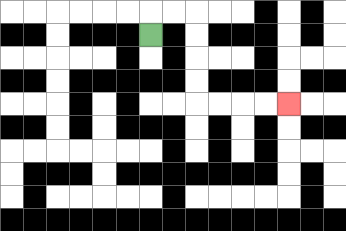{'start': '[6, 1]', 'end': '[12, 4]', 'path_directions': 'U,R,R,D,D,D,D,R,R,R,R', 'path_coordinates': '[[6, 1], [6, 0], [7, 0], [8, 0], [8, 1], [8, 2], [8, 3], [8, 4], [9, 4], [10, 4], [11, 4], [12, 4]]'}